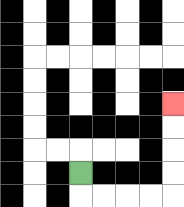{'start': '[3, 7]', 'end': '[7, 4]', 'path_directions': 'D,R,R,R,R,U,U,U,U', 'path_coordinates': '[[3, 7], [3, 8], [4, 8], [5, 8], [6, 8], [7, 8], [7, 7], [7, 6], [7, 5], [7, 4]]'}